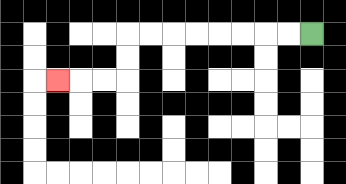{'start': '[13, 1]', 'end': '[2, 3]', 'path_directions': 'L,L,L,L,L,L,L,L,D,D,L,L,L', 'path_coordinates': '[[13, 1], [12, 1], [11, 1], [10, 1], [9, 1], [8, 1], [7, 1], [6, 1], [5, 1], [5, 2], [5, 3], [4, 3], [3, 3], [2, 3]]'}